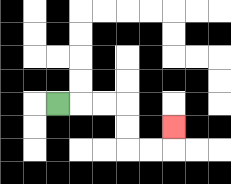{'start': '[2, 4]', 'end': '[7, 5]', 'path_directions': 'R,R,R,D,D,R,R,U', 'path_coordinates': '[[2, 4], [3, 4], [4, 4], [5, 4], [5, 5], [5, 6], [6, 6], [7, 6], [7, 5]]'}